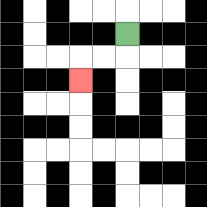{'start': '[5, 1]', 'end': '[3, 3]', 'path_directions': 'D,L,L,D', 'path_coordinates': '[[5, 1], [5, 2], [4, 2], [3, 2], [3, 3]]'}